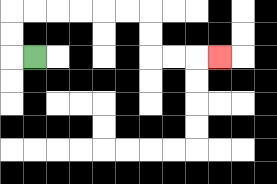{'start': '[1, 2]', 'end': '[9, 2]', 'path_directions': 'L,U,U,R,R,R,R,R,R,D,D,R,R,R', 'path_coordinates': '[[1, 2], [0, 2], [0, 1], [0, 0], [1, 0], [2, 0], [3, 0], [4, 0], [5, 0], [6, 0], [6, 1], [6, 2], [7, 2], [8, 2], [9, 2]]'}